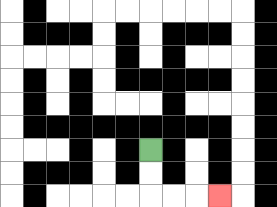{'start': '[6, 6]', 'end': '[9, 8]', 'path_directions': 'D,D,R,R,R', 'path_coordinates': '[[6, 6], [6, 7], [6, 8], [7, 8], [8, 8], [9, 8]]'}